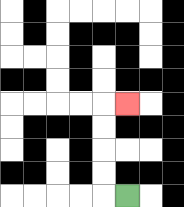{'start': '[5, 8]', 'end': '[5, 4]', 'path_directions': 'L,U,U,U,U,R', 'path_coordinates': '[[5, 8], [4, 8], [4, 7], [4, 6], [4, 5], [4, 4], [5, 4]]'}